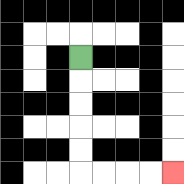{'start': '[3, 2]', 'end': '[7, 7]', 'path_directions': 'D,D,D,D,D,R,R,R,R', 'path_coordinates': '[[3, 2], [3, 3], [3, 4], [3, 5], [3, 6], [3, 7], [4, 7], [5, 7], [6, 7], [7, 7]]'}